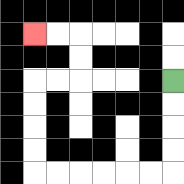{'start': '[7, 3]', 'end': '[1, 1]', 'path_directions': 'D,D,D,D,L,L,L,L,L,L,U,U,U,U,R,R,U,U,L,L', 'path_coordinates': '[[7, 3], [7, 4], [7, 5], [7, 6], [7, 7], [6, 7], [5, 7], [4, 7], [3, 7], [2, 7], [1, 7], [1, 6], [1, 5], [1, 4], [1, 3], [2, 3], [3, 3], [3, 2], [3, 1], [2, 1], [1, 1]]'}